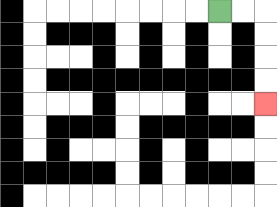{'start': '[9, 0]', 'end': '[11, 4]', 'path_directions': 'R,R,D,D,D,D', 'path_coordinates': '[[9, 0], [10, 0], [11, 0], [11, 1], [11, 2], [11, 3], [11, 4]]'}